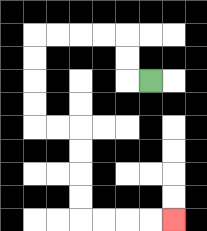{'start': '[6, 3]', 'end': '[7, 9]', 'path_directions': 'L,U,U,L,L,L,L,D,D,D,D,R,R,D,D,D,D,R,R,R,R', 'path_coordinates': '[[6, 3], [5, 3], [5, 2], [5, 1], [4, 1], [3, 1], [2, 1], [1, 1], [1, 2], [1, 3], [1, 4], [1, 5], [2, 5], [3, 5], [3, 6], [3, 7], [3, 8], [3, 9], [4, 9], [5, 9], [6, 9], [7, 9]]'}